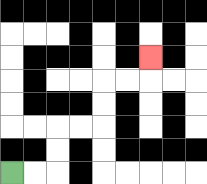{'start': '[0, 7]', 'end': '[6, 2]', 'path_directions': 'R,R,U,U,R,R,U,U,R,R,U', 'path_coordinates': '[[0, 7], [1, 7], [2, 7], [2, 6], [2, 5], [3, 5], [4, 5], [4, 4], [4, 3], [5, 3], [6, 3], [6, 2]]'}